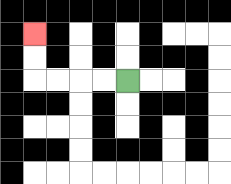{'start': '[5, 3]', 'end': '[1, 1]', 'path_directions': 'L,L,L,L,U,U', 'path_coordinates': '[[5, 3], [4, 3], [3, 3], [2, 3], [1, 3], [1, 2], [1, 1]]'}